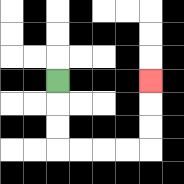{'start': '[2, 3]', 'end': '[6, 3]', 'path_directions': 'D,D,D,R,R,R,R,U,U,U', 'path_coordinates': '[[2, 3], [2, 4], [2, 5], [2, 6], [3, 6], [4, 6], [5, 6], [6, 6], [6, 5], [6, 4], [6, 3]]'}